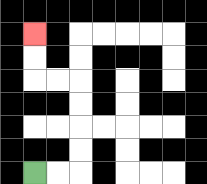{'start': '[1, 7]', 'end': '[1, 1]', 'path_directions': 'R,R,U,U,U,U,L,L,U,U', 'path_coordinates': '[[1, 7], [2, 7], [3, 7], [3, 6], [3, 5], [3, 4], [3, 3], [2, 3], [1, 3], [1, 2], [1, 1]]'}